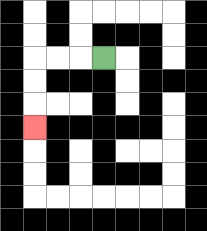{'start': '[4, 2]', 'end': '[1, 5]', 'path_directions': 'L,L,L,D,D,D', 'path_coordinates': '[[4, 2], [3, 2], [2, 2], [1, 2], [1, 3], [1, 4], [1, 5]]'}